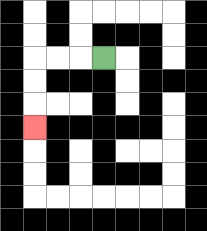{'start': '[4, 2]', 'end': '[1, 5]', 'path_directions': 'L,L,L,D,D,D', 'path_coordinates': '[[4, 2], [3, 2], [2, 2], [1, 2], [1, 3], [1, 4], [1, 5]]'}